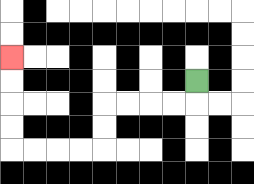{'start': '[8, 3]', 'end': '[0, 2]', 'path_directions': 'D,L,L,L,L,D,D,L,L,L,L,U,U,U,U', 'path_coordinates': '[[8, 3], [8, 4], [7, 4], [6, 4], [5, 4], [4, 4], [4, 5], [4, 6], [3, 6], [2, 6], [1, 6], [0, 6], [0, 5], [0, 4], [0, 3], [0, 2]]'}